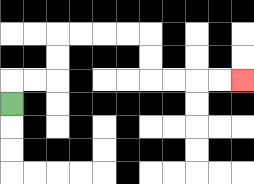{'start': '[0, 4]', 'end': '[10, 3]', 'path_directions': 'U,R,R,U,U,R,R,R,R,D,D,R,R,R,R', 'path_coordinates': '[[0, 4], [0, 3], [1, 3], [2, 3], [2, 2], [2, 1], [3, 1], [4, 1], [5, 1], [6, 1], [6, 2], [6, 3], [7, 3], [8, 3], [9, 3], [10, 3]]'}